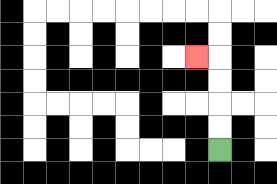{'start': '[9, 6]', 'end': '[8, 2]', 'path_directions': 'U,U,U,U,L', 'path_coordinates': '[[9, 6], [9, 5], [9, 4], [9, 3], [9, 2], [8, 2]]'}